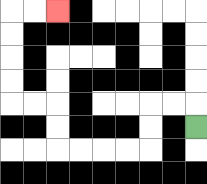{'start': '[8, 5]', 'end': '[2, 0]', 'path_directions': 'U,L,L,D,D,L,L,L,L,U,U,L,L,U,U,U,U,R,R', 'path_coordinates': '[[8, 5], [8, 4], [7, 4], [6, 4], [6, 5], [6, 6], [5, 6], [4, 6], [3, 6], [2, 6], [2, 5], [2, 4], [1, 4], [0, 4], [0, 3], [0, 2], [0, 1], [0, 0], [1, 0], [2, 0]]'}